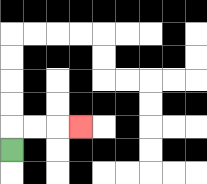{'start': '[0, 6]', 'end': '[3, 5]', 'path_directions': 'U,R,R,R', 'path_coordinates': '[[0, 6], [0, 5], [1, 5], [2, 5], [3, 5]]'}